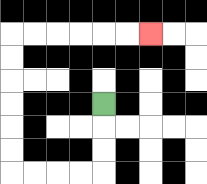{'start': '[4, 4]', 'end': '[6, 1]', 'path_directions': 'D,D,D,L,L,L,L,U,U,U,U,U,U,R,R,R,R,R,R', 'path_coordinates': '[[4, 4], [4, 5], [4, 6], [4, 7], [3, 7], [2, 7], [1, 7], [0, 7], [0, 6], [0, 5], [0, 4], [0, 3], [0, 2], [0, 1], [1, 1], [2, 1], [3, 1], [4, 1], [5, 1], [6, 1]]'}